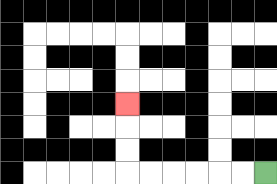{'start': '[11, 7]', 'end': '[5, 4]', 'path_directions': 'L,L,L,L,L,L,U,U,U', 'path_coordinates': '[[11, 7], [10, 7], [9, 7], [8, 7], [7, 7], [6, 7], [5, 7], [5, 6], [5, 5], [5, 4]]'}